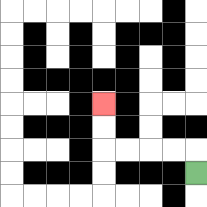{'start': '[8, 7]', 'end': '[4, 4]', 'path_directions': 'U,L,L,L,L,U,U', 'path_coordinates': '[[8, 7], [8, 6], [7, 6], [6, 6], [5, 6], [4, 6], [4, 5], [4, 4]]'}